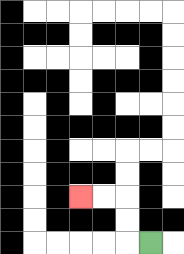{'start': '[6, 10]', 'end': '[3, 8]', 'path_directions': 'L,U,U,L,L', 'path_coordinates': '[[6, 10], [5, 10], [5, 9], [5, 8], [4, 8], [3, 8]]'}